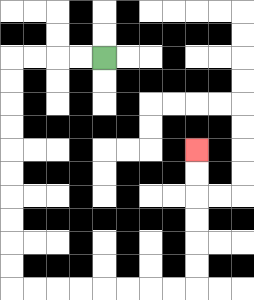{'start': '[4, 2]', 'end': '[8, 6]', 'path_directions': 'L,L,L,L,D,D,D,D,D,D,D,D,D,D,R,R,R,R,R,R,R,R,U,U,U,U,U,U', 'path_coordinates': '[[4, 2], [3, 2], [2, 2], [1, 2], [0, 2], [0, 3], [0, 4], [0, 5], [0, 6], [0, 7], [0, 8], [0, 9], [0, 10], [0, 11], [0, 12], [1, 12], [2, 12], [3, 12], [4, 12], [5, 12], [6, 12], [7, 12], [8, 12], [8, 11], [8, 10], [8, 9], [8, 8], [8, 7], [8, 6]]'}